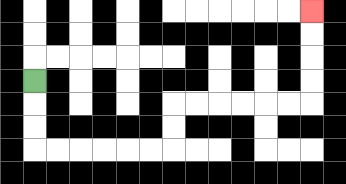{'start': '[1, 3]', 'end': '[13, 0]', 'path_directions': 'D,D,D,R,R,R,R,R,R,U,U,R,R,R,R,R,R,U,U,U,U', 'path_coordinates': '[[1, 3], [1, 4], [1, 5], [1, 6], [2, 6], [3, 6], [4, 6], [5, 6], [6, 6], [7, 6], [7, 5], [7, 4], [8, 4], [9, 4], [10, 4], [11, 4], [12, 4], [13, 4], [13, 3], [13, 2], [13, 1], [13, 0]]'}